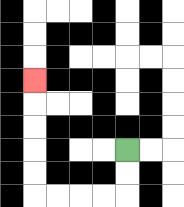{'start': '[5, 6]', 'end': '[1, 3]', 'path_directions': 'D,D,L,L,L,L,U,U,U,U,U', 'path_coordinates': '[[5, 6], [5, 7], [5, 8], [4, 8], [3, 8], [2, 8], [1, 8], [1, 7], [1, 6], [1, 5], [1, 4], [1, 3]]'}